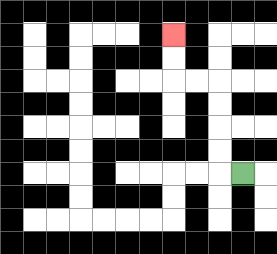{'start': '[10, 7]', 'end': '[7, 1]', 'path_directions': 'L,U,U,U,U,L,L,U,U', 'path_coordinates': '[[10, 7], [9, 7], [9, 6], [9, 5], [9, 4], [9, 3], [8, 3], [7, 3], [7, 2], [7, 1]]'}